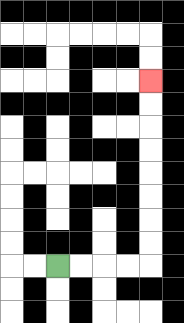{'start': '[2, 11]', 'end': '[6, 3]', 'path_directions': 'R,R,R,R,U,U,U,U,U,U,U,U', 'path_coordinates': '[[2, 11], [3, 11], [4, 11], [5, 11], [6, 11], [6, 10], [6, 9], [6, 8], [6, 7], [6, 6], [6, 5], [6, 4], [6, 3]]'}